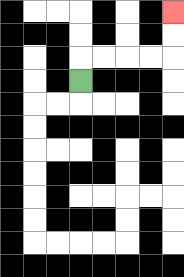{'start': '[3, 3]', 'end': '[7, 0]', 'path_directions': 'U,R,R,R,R,U,U', 'path_coordinates': '[[3, 3], [3, 2], [4, 2], [5, 2], [6, 2], [7, 2], [7, 1], [7, 0]]'}